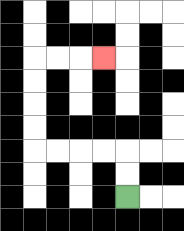{'start': '[5, 8]', 'end': '[4, 2]', 'path_directions': 'U,U,L,L,L,L,U,U,U,U,R,R,R', 'path_coordinates': '[[5, 8], [5, 7], [5, 6], [4, 6], [3, 6], [2, 6], [1, 6], [1, 5], [1, 4], [1, 3], [1, 2], [2, 2], [3, 2], [4, 2]]'}